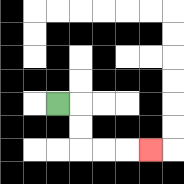{'start': '[2, 4]', 'end': '[6, 6]', 'path_directions': 'R,D,D,R,R,R', 'path_coordinates': '[[2, 4], [3, 4], [3, 5], [3, 6], [4, 6], [5, 6], [6, 6]]'}